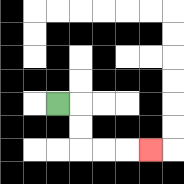{'start': '[2, 4]', 'end': '[6, 6]', 'path_directions': 'R,D,D,R,R,R', 'path_coordinates': '[[2, 4], [3, 4], [3, 5], [3, 6], [4, 6], [5, 6], [6, 6]]'}